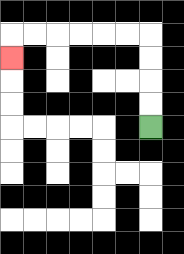{'start': '[6, 5]', 'end': '[0, 2]', 'path_directions': 'U,U,U,U,L,L,L,L,L,L,D', 'path_coordinates': '[[6, 5], [6, 4], [6, 3], [6, 2], [6, 1], [5, 1], [4, 1], [3, 1], [2, 1], [1, 1], [0, 1], [0, 2]]'}